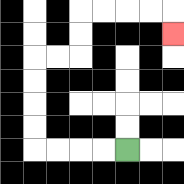{'start': '[5, 6]', 'end': '[7, 1]', 'path_directions': 'L,L,L,L,U,U,U,U,R,R,U,U,R,R,R,R,D', 'path_coordinates': '[[5, 6], [4, 6], [3, 6], [2, 6], [1, 6], [1, 5], [1, 4], [1, 3], [1, 2], [2, 2], [3, 2], [3, 1], [3, 0], [4, 0], [5, 0], [6, 0], [7, 0], [7, 1]]'}